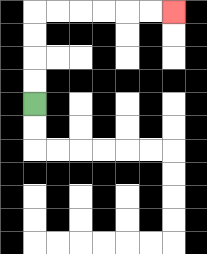{'start': '[1, 4]', 'end': '[7, 0]', 'path_directions': 'U,U,U,U,R,R,R,R,R,R', 'path_coordinates': '[[1, 4], [1, 3], [1, 2], [1, 1], [1, 0], [2, 0], [3, 0], [4, 0], [5, 0], [6, 0], [7, 0]]'}